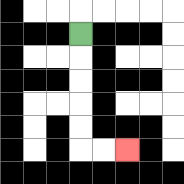{'start': '[3, 1]', 'end': '[5, 6]', 'path_directions': 'D,D,D,D,D,R,R', 'path_coordinates': '[[3, 1], [3, 2], [3, 3], [3, 4], [3, 5], [3, 6], [4, 6], [5, 6]]'}